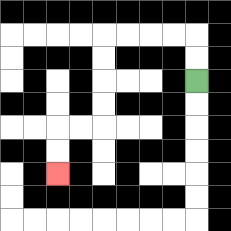{'start': '[8, 3]', 'end': '[2, 7]', 'path_directions': 'U,U,L,L,L,L,D,D,D,D,L,L,D,D', 'path_coordinates': '[[8, 3], [8, 2], [8, 1], [7, 1], [6, 1], [5, 1], [4, 1], [4, 2], [4, 3], [4, 4], [4, 5], [3, 5], [2, 5], [2, 6], [2, 7]]'}